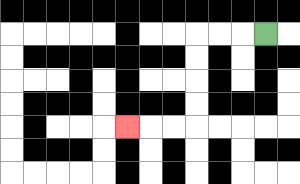{'start': '[11, 1]', 'end': '[5, 5]', 'path_directions': 'L,L,L,D,D,D,D,L,L,L', 'path_coordinates': '[[11, 1], [10, 1], [9, 1], [8, 1], [8, 2], [8, 3], [8, 4], [8, 5], [7, 5], [6, 5], [5, 5]]'}